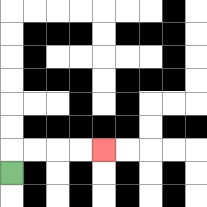{'start': '[0, 7]', 'end': '[4, 6]', 'path_directions': 'U,R,R,R,R', 'path_coordinates': '[[0, 7], [0, 6], [1, 6], [2, 6], [3, 6], [4, 6]]'}